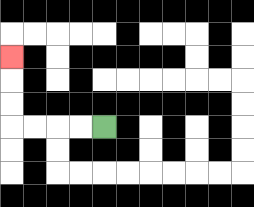{'start': '[4, 5]', 'end': '[0, 2]', 'path_directions': 'L,L,L,L,U,U,U', 'path_coordinates': '[[4, 5], [3, 5], [2, 5], [1, 5], [0, 5], [0, 4], [0, 3], [0, 2]]'}